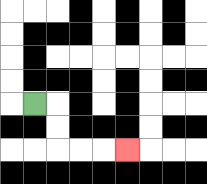{'start': '[1, 4]', 'end': '[5, 6]', 'path_directions': 'R,D,D,R,R,R', 'path_coordinates': '[[1, 4], [2, 4], [2, 5], [2, 6], [3, 6], [4, 6], [5, 6]]'}